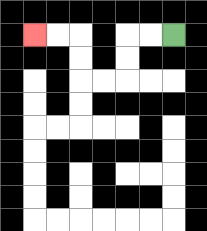{'start': '[7, 1]', 'end': '[1, 1]', 'path_directions': 'L,L,D,D,L,L,U,U,L,L', 'path_coordinates': '[[7, 1], [6, 1], [5, 1], [5, 2], [5, 3], [4, 3], [3, 3], [3, 2], [3, 1], [2, 1], [1, 1]]'}